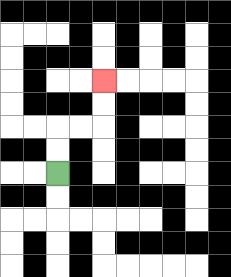{'start': '[2, 7]', 'end': '[4, 3]', 'path_directions': 'U,U,R,R,U,U', 'path_coordinates': '[[2, 7], [2, 6], [2, 5], [3, 5], [4, 5], [4, 4], [4, 3]]'}